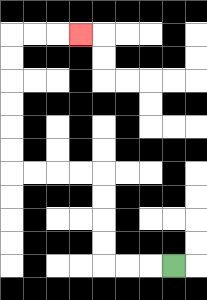{'start': '[7, 11]', 'end': '[3, 1]', 'path_directions': 'L,L,L,U,U,U,U,L,L,L,L,U,U,U,U,U,U,R,R,R', 'path_coordinates': '[[7, 11], [6, 11], [5, 11], [4, 11], [4, 10], [4, 9], [4, 8], [4, 7], [3, 7], [2, 7], [1, 7], [0, 7], [0, 6], [0, 5], [0, 4], [0, 3], [0, 2], [0, 1], [1, 1], [2, 1], [3, 1]]'}